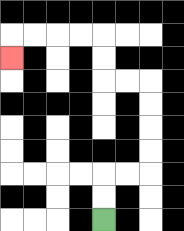{'start': '[4, 9]', 'end': '[0, 2]', 'path_directions': 'U,U,R,R,U,U,U,U,L,L,U,U,L,L,L,L,D', 'path_coordinates': '[[4, 9], [4, 8], [4, 7], [5, 7], [6, 7], [6, 6], [6, 5], [6, 4], [6, 3], [5, 3], [4, 3], [4, 2], [4, 1], [3, 1], [2, 1], [1, 1], [0, 1], [0, 2]]'}